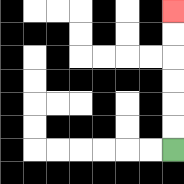{'start': '[7, 6]', 'end': '[7, 0]', 'path_directions': 'U,U,U,U,U,U', 'path_coordinates': '[[7, 6], [7, 5], [7, 4], [7, 3], [7, 2], [7, 1], [7, 0]]'}